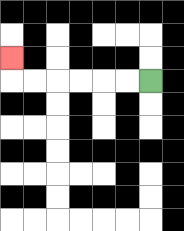{'start': '[6, 3]', 'end': '[0, 2]', 'path_directions': 'L,L,L,L,L,L,U', 'path_coordinates': '[[6, 3], [5, 3], [4, 3], [3, 3], [2, 3], [1, 3], [0, 3], [0, 2]]'}